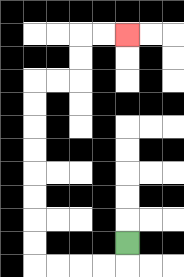{'start': '[5, 10]', 'end': '[5, 1]', 'path_directions': 'D,L,L,L,L,U,U,U,U,U,U,U,U,R,R,U,U,R,R', 'path_coordinates': '[[5, 10], [5, 11], [4, 11], [3, 11], [2, 11], [1, 11], [1, 10], [1, 9], [1, 8], [1, 7], [1, 6], [1, 5], [1, 4], [1, 3], [2, 3], [3, 3], [3, 2], [3, 1], [4, 1], [5, 1]]'}